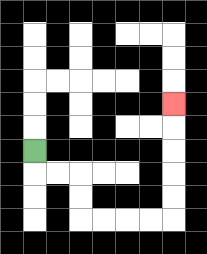{'start': '[1, 6]', 'end': '[7, 4]', 'path_directions': 'D,R,R,D,D,R,R,R,R,U,U,U,U,U', 'path_coordinates': '[[1, 6], [1, 7], [2, 7], [3, 7], [3, 8], [3, 9], [4, 9], [5, 9], [6, 9], [7, 9], [7, 8], [7, 7], [7, 6], [7, 5], [7, 4]]'}